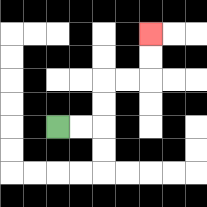{'start': '[2, 5]', 'end': '[6, 1]', 'path_directions': 'R,R,U,U,R,R,U,U', 'path_coordinates': '[[2, 5], [3, 5], [4, 5], [4, 4], [4, 3], [5, 3], [6, 3], [6, 2], [6, 1]]'}